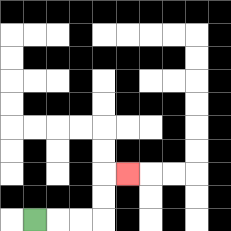{'start': '[1, 9]', 'end': '[5, 7]', 'path_directions': 'R,R,R,U,U,R', 'path_coordinates': '[[1, 9], [2, 9], [3, 9], [4, 9], [4, 8], [4, 7], [5, 7]]'}